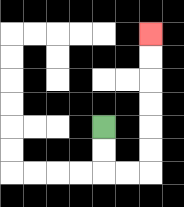{'start': '[4, 5]', 'end': '[6, 1]', 'path_directions': 'D,D,R,R,U,U,U,U,U,U', 'path_coordinates': '[[4, 5], [4, 6], [4, 7], [5, 7], [6, 7], [6, 6], [6, 5], [6, 4], [6, 3], [6, 2], [6, 1]]'}